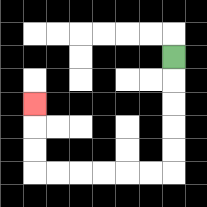{'start': '[7, 2]', 'end': '[1, 4]', 'path_directions': 'D,D,D,D,D,L,L,L,L,L,L,U,U,U', 'path_coordinates': '[[7, 2], [7, 3], [7, 4], [7, 5], [7, 6], [7, 7], [6, 7], [5, 7], [4, 7], [3, 7], [2, 7], [1, 7], [1, 6], [1, 5], [1, 4]]'}